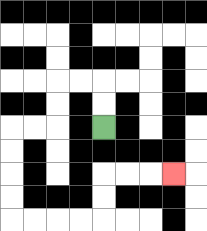{'start': '[4, 5]', 'end': '[7, 7]', 'path_directions': 'U,U,L,L,D,D,L,L,D,D,D,D,R,R,R,R,U,U,R,R,R', 'path_coordinates': '[[4, 5], [4, 4], [4, 3], [3, 3], [2, 3], [2, 4], [2, 5], [1, 5], [0, 5], [0, 6], [0, 7], [0, 8], [0, 9], [1, 9], [2, 9], [3, 9], [4, 9], [4, 8], [4, 7], [5, 7], [6, 7], [7, 7]]'}